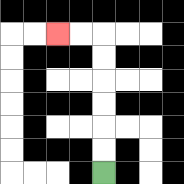{'start': '[4, 7]', 'end': '[2, 1]', 'path_directions': 'U,U,U,U,U,U,L,L', 'path_coordinates': '[[4, 7], [4, 6], [4, 5], [4, 4], [4, 3], [4, 2], [4, 1], [3, 1], [2, 1]]'}